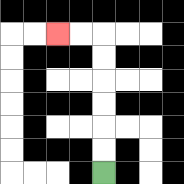{'start': '[4, 7]', 'end': '[2, 1]', 'path_directions': 'U,U,U,U,U,U,L,L', 'path_coordinates': '[[4, 7], [4, 6], [4, 5], [4, 4], [4, 3], [4, 2], [4, 1], [3, 1], [2, 1]]'}